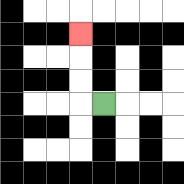{'start': '[4, 4]', 'end': '[3, 1]', 'path_directions': 'L,U,U,U', 'path_coordinates': '[[4, 4], [3, 4], [3, 3], [3, 2], [3, 1]]'}